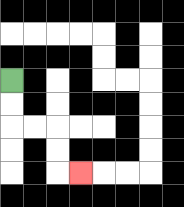{'start': '[0, 3]', 'end': '[3, 7]', 'path_directions': 'D,D,R,R,D,D,R', 'path_coordinates': '[[0, 3], [0, 4], [0, 5], [1, 5], [2, 5], [2, 6], [2, 7], [3, 7]]'}